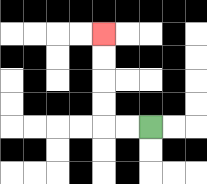{'start': '[6, 5]', 'end': '[4, 1]', 'path_directions': 'L,L,U,U,U,U', 'path_coordinates': '[[6, 5], [5, 5], [4, 5], [4, 4], [4, 3], [4, 2], [4, 1]]'}